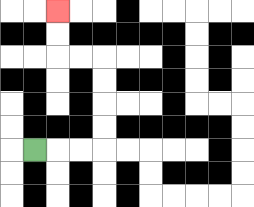{'start': '[1, 6]', 'end': '[2, 0]', 'path_directions': 'R,R,R,U,U,U,U,L,L,U,U', 'path_coordinates': '[[1, 6], [2, 6], [3, 6], [4, 6], [4, 5], [4, 4], [4, 3], [4, 2], [3, 2], [2, 2], [2, 1], [2, 0]]'}